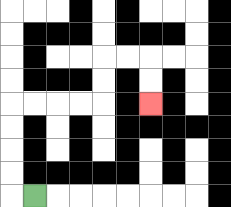{'start': '[1, 8]', 'end': '[6, 4]', 'path_directions': 'L,U,U,U,U,R,R,R,R,U,U,R,R,D,D', 'path_coordinates': '[[1, 8], [0, 8], [0, 7], [0, 6], [0, 5], [0, 4], [1, 4], [2, 4], [3, 4], [4, 4], [4, 3], [4, 2], [5, 2], [6, 2], [6, 3], [6, 4]]'}